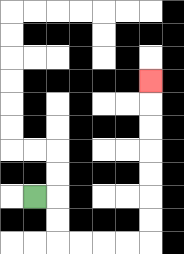{'start': '[1, 8]', 'end': '[6, 3]', 'path_directions': 'R,D,D,R,R,R,R,U,U,U,U,U,U,U', 'path_coordinates': '[[1, 8], [2, 8], [2, 9], [2, 10], [3, 10], [4, 10], [5, 10], [6, 10], [6, 9], [6, 8], [6, 7], [6, 6], [6, 5], [6, 4], [6, 3]]'}